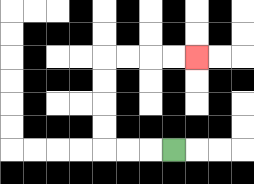{'start': '[7, 6]', 'end': '[8, 2]', 'path_directions': 'L,L,L,U,U,U,U,R,R,R,R', 'path_coordinates': '[[7, 6], [6, 6], [5, 6], [4, 6], [4, 5], [4, 4], [4, 3], [4, 2], [5, 2], [6, 2], [7, 2], [8, 2]]'}